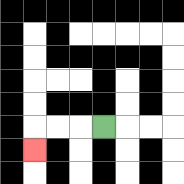{'start': '[4, 5]', 'end': '[1, 6]', 'path_directions': 'L,L,L,D', 'path_coordinates': '[[4, 5], [3, 5], [2, 5], [1, 5], [1, 6]]'}